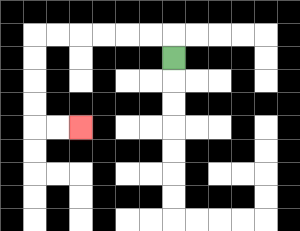{'start': '[7, 2]', 'end': '[3, 5]', 'path_directions': 'U,L,L,L,L,L,L,D,D,D,D,R,R', 'path_coordinates': '[[7, 2], [7, 1], [6, 1], [5, 1], [4, 1], [3, 1], [2, 1], [1, 1], [1, 2], [1, 3], [1, 4], [1, 5], [2, 5], [3, 5]]'}